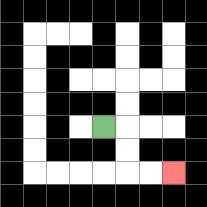{'start': '[4, 5]', 'end': '[7, 7]', 'path_directions': 'R,D,D,R,R', 'path_coordinates': '[[4, 5], [5, 5], [5, 6], [5, 7], [6, 7], [7, 7]]'}